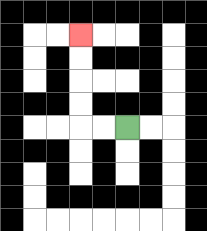{'start': '[5, 5]', 'end': '[3, 1]', 'path_directions': 'L,L,U,U,U,U', 'path_coordinates': '[[5, 5], [4, 5], [3, 5], [3, 4], [3, 3], [3, 2], [3, 1]]'}